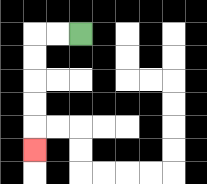{'start': '[3, 1]', 'end': '[1, 6]', 'path_directions': 'L,L,D,D,D,D,D', 'path_coordinates': '[[3, 1], [2, 1], [1, 1], [1, 2], [1, 3], [1, 4], [1, 5], [1, 6]]'}